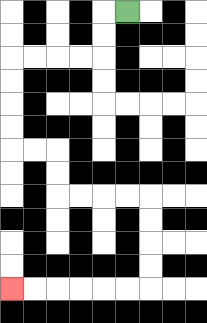{'start': '[5, 0]', 'end': '[0, 12]', 'path_directions': 'L,D,D,L,L,L,L,D,D,D,D,R,R,D,D,R,R,R,R,D,D,D,D,L,L,L,L,L,L', 'path_coordinates': '[[5, 0], [4, 0], [4, 1], [4, 2], [3, 2], [2, 2], [1, 2], [0, 2], [0, 3], [0, 4], [0, 5], [0, 6], [1, 6], [2, 6], [2, 7], [2, 8], [3, 8], [4, 8], [5, 8], [6, 8], [6, 9], [6, 10], [6, 11], [6, 12], [5, 12], [4, 12], [3, 12], [2, 12], [1, 12], [0, 12]]'}